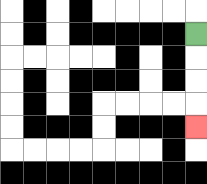{'start': '[8, 1]', 'end': '[8, 5]', 'path_directions': 'D,D,D,D', 'path_coordinates': '[[8, 1], [8, 2], [8, 3], [8, 4], [8, 5]]'}